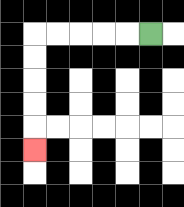{'start': '[6, 1]', 'end': '[1, 6]', 'path_directions': 'L,L,L,L,L,D,D,D,D,D', 'path_coordinates': '[[6, 1], [5, 1], [4, 1], [3, 1], [2, 1], [1, 1], [1, 2], [1, 3], [1, 4], [1, 5], [1, 6]]'}